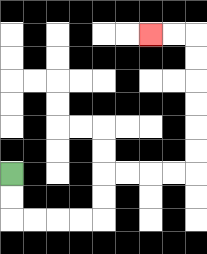{'start': '[0, 7]', 'end': '[6, 1]', 'path_directions': 'D,D,R,R,R,R,U,U,R,R,R,R,U,U,U,U,U,U,L,L', 'path_coordinates': '[[0, 7], [0, 8], [0, 9], [1, 9], [2, 9], [3, 9], [4, 9], [4, 8], [4, 7], [5, 7], [6, 7], [7, 7], [8, 7], [8, 6], [8, 5], [8, 4], [8, 3], [8, 2], [8, 1], [7, 1], [6, 1]]'}